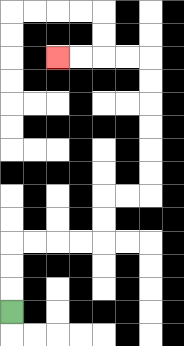{'start': '[0, 13]', 'end': '[2, 2]', 'path_directions': 'U,U,U,R,R,R,R,U,U,R,R,U,U,U,U,U,U,L,L,L,L', 'path_coordinates': '[[0, 13], [0, 12], [0, 11], [0, 10], [1, 10], [2, 10], [3, 10], [4, 10], [4, 9], [4, 8], [5, 8], [6, 8], [6, 7], [6, 6], [6, 5], [6, 4], [6, 3], [6, 2], [5, 2], [4, 2], [3, 2], [2, 2]]'}